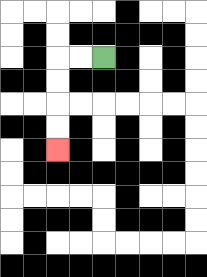{'start': '[4, 2]', 'end': '[2, 6]', 'path_directions': 'L,L,D,D,D,D', 'path_coordinates': '[[4, 2], [3, 2], [2, 2], [2, 3], [2, 4], [2, 5], [2, 6]]'}